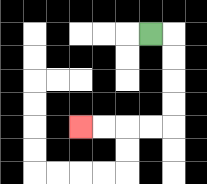{'start': '[6, 1]', 'end': '[3, 5]', 'path_directions': 'R,D,D,D,D,L,L,L,L', 'path_coordinates': '[[6, 1], [7, 1], [7, 2], [7, 3], [7, 4], [7, 5], [6, 5], [5, 5], [4, 5], [3, 5]]'}